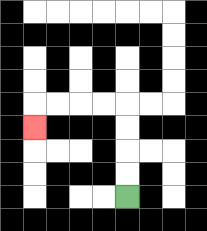{'start': '[5, 8]', 'end': '[1, 5]', 'path_directions': 'U,U,U,U,L,L,L,L,D', 'path_coordinates': '[[5, 8], [5, 7], [5, 6], [5, 5], [5, 4], [4, 4], [3, 4], [2, 4], [1, 4], [1, 5]]'}